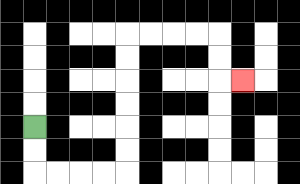{'start': '[1, 5]', 'end': '[10, 3]', 'path_directions': 'D,D,R,R,R,R,U,U,U,U,U,U,R,R,R,R,D,D,R', 'path_coordinates': '[[1, 5], [1, 6], [1, 7], [2, 7], [3, 7], [4, 7], [5, 7], [5, 6], [5, 5], [5, 4], [5, 3], [5, 2], [5, 1], [6, 1], [7, 1], [8, 1], [9, 1], [9, 2], [9, 3], [10, 3]]'}